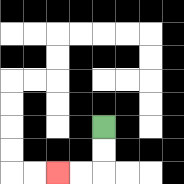{'start': '[4, 5]', 'end': '[2, 7]', 'path_directions': 'D,D,L,L', 'path_coordinates': '[[4, 5], [4, 6], [4, 7], [3, 7], [2, 7]]'}